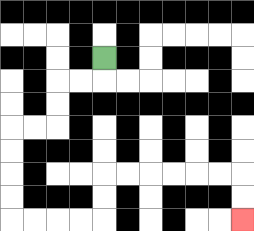{'start': '[4, 2]', 'end': '[10, 9]', 'path_directions': 'D,L,L,D,D,L,L,D,D,D,D,R,R,R,R,U,U,R,R,R,R,R,R,D,D', 'path_coordinates': '[[4, 2], [4, 3], [3, 3], [2, 3], [2, 4], [2, 5], [1, 5], [0, 5], [0, 6], [0, 7], [0, 8], [0, 9], [1, 9], [2, 9], [3, 9], [4, 9], [4, 8], [4, 7], [5, 7], [6, 7], [7, 7], [8, 7], [9, 7], [10, 7], [10, 8], [10, 9]]'}